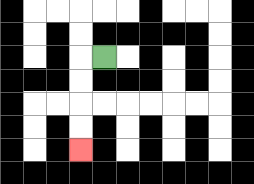{'start': '[4, 2]', 'end': '[3, 6]', 'path_directions': 'L,D,D,D,D', 'path_coordinates': '[[4, 2], [3, 2], [3, 3], [3, 4], [3, 5], [3, 6]]'}